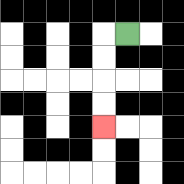{'start': '[5, 1]', 'end': '[4, 5]', 'path_directions': 'L,D,D,D,D', 'path_coordinates': '[[5, 1], [4, 1], [4, 2], [4, 3], [4, 4], [4, 5]]'}